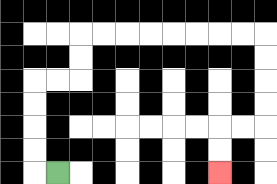{'start': '[2, 7]', 'end': '[9, 7]', 'path_directions': 'L,U,U,U,U,R,R,U,U,R,R,R,R,R,R,R,R,D,D,D,D,L,L,D,D', 'path_coordinates': '[[2, 7], [1, 7], [1, 6], [1, 5], [1, 4], [1, 3], [2, 3], [3, 3], [3, 2], [3, 1], [4, 1], [5, 1], [6, 1], [7, 1], [8, 1], [9, 1], [10, 1], [11, 1], [11, 2], [11, 3], [11, 4], [11, 5], [10, 5], [9, 5], [9, 6], [9, 7]]'}